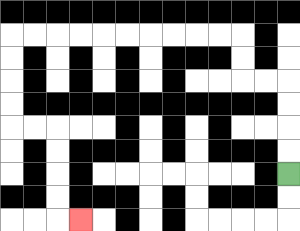{'start': '[12, 7]', 'end': '[3, 9]', 'path_directions': 'U,U,U,U,L,L,U,U,L,L,L,L,L,L,L,L,L,L,D,D,D,D,R,R,D,D,D,D,R', 'path_coordinates': '[[12, 7], [12, 6], [12, 5], [12, 4], [12, 3], [11, 3], [10, 3], [10, 2], [10, 1], [9, 1], [8, 1], [7, 1], [6, 1], [5, 1], [4, 1], [3, 1], [2, 1], [1, 1], [0, 1], [0, 2], [0, 3], [0, 4], [0, 5], [1, 5], [2, 5], [2, 6], [2, 7], [2, 8], [2, 9], [3, 9]]'}